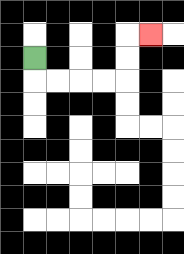{'start': '[1, 2]', 'end': '[6, 1]', 'path_directions': 'D,R,R,R,R,U,U,R', 'path_coordinates': '[[1, 2], [1, 3], [2, 3], [3, 3], [4, 3], [5, 3], [5, 2], [5, 1], [6, 1]]'}